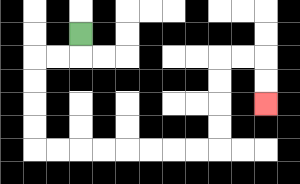{'start': '[3, 1]', 'end': '[11, 4]', 'path_directions': 'D,L,L,D,D,D,D,R,R,R,R,R,R,R,R,U,U,U,U,R,R,D,D', 'path_coordinates': '[[3, 1], [3, 2], [2, 2], [1, 2], [1, 3], [1, 4], [1, 5], [1, 6], [2, 6], [3, 6], [4, 6], [5, 6], [6, 6], [7, 6], [8, 6], [9, 6], [9, 5], [9, 4], [9, 3], [9, 2], [10, 2], [11, 2], [11, 3], [11, 4]]'}